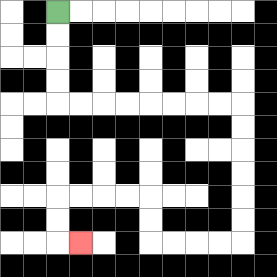{'start': '[2, 0]', 'end': '[3, 10]', 'path_directions': 'D,D,D,D,R,R,R,R,R,R,R,R,D,D,D,D,D,D,L,L,L,L,U,U,L,L,L,L,D,D,R', 'path_coordinates': '[[2, 0], [2, 1], [2, 2], [2, 3], [2, 4], [3, 4], [4, 4], [5, 4], [6, 4], [7, 4], [8, 4], [9, 4], [10, 4], [10, 5], [10, 6], [10, 7], [10, 8], [10, 9], [10, 10], [9, 10], [8, 10], [7, 10], [6, 10], [6, 9], [6, 8], [5, 8], [4, 8], [3, 8], [2, 8], [2, 9], [2, 10], [3, 10]]'}